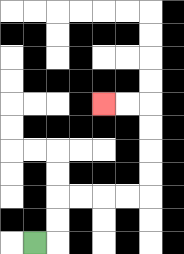{'start': '[1, 10]', 'end': '[4, 4]', 'path_directions': 'R,U,U,R,R,R,R,U,U,U,U,L,L', 'path_coordinates': '[[1, 10], [2, 10], [2, 9], [2, 8], [3, 8], [4, 8], [5, 8], [6, 8], [6, 7], [6, 6], [6, 5], [6, 4], [5, 4], [4, 4]]'}